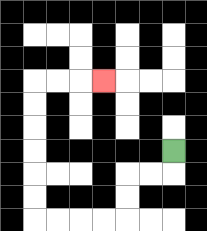{'start': '[7, 6]', 'end': '[4, 3]', 'path_directions': 'D,L,L,D,D,L,L,L,L,U,U,U,U,U,U,R,R,R', 'path_coordinates': '[[7, 6], [7, 7], [6, 7], [5, 7], [5, 8], [5, 9], [4, 9], [3, 9], [2, 9], [1, 9], [1, 8], [1, 7], [1, 6], [1, 5], [1, 4], [1, 3], [2, 3], [3, 3], [4, 3]]'}